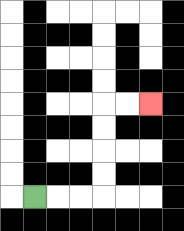{'start': '[1, 8]', 'end': '[6, 4]', 'path_directions': 'R,R,R,U,U,U,U,R,R', 'path_coordinates': '[[1, 8], [2, 8], [3, 8], [4, 8], [4, 7], [4, 6], [4, 5], [4, 4], [5, 4], [6, 4]]'}